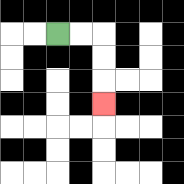{'start': '[2, 1]', 'end': '[4, 4]', 'path_directions': 'R,R,D,D,D', 'path_coordinates': '[[2, 1], [3, 1], [4, 1], [4, 2], [4, 3], [4, 4]]'}